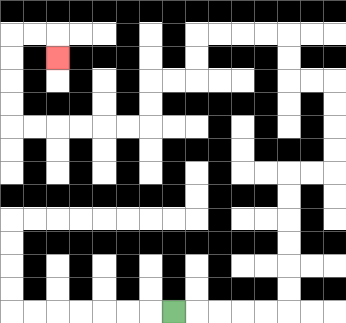{'start': '[7, 13]', 'end': '[2, 2]', 'path_directions': 'R,R,R,R,R,U,U,U,U,U,U,R,R,U,U,U,U,L,L,U,U,L,L,L,L,D,D,L,L,D,D,L,L,L,L,L,L,U,U,U,U,R,R,D', 'path_coordinates': '[[7, 13], [8, 13], [9, 13], [10, 13], [11, 13], [12, 13], [12, 12], [12, 11], [12, 10], [12, 9], [12, 8], [12, 7], [13, 7], [14, 7], [14, 6], [14, 5], [14, 4], [14, 3], [13, 3], [12, 3], [12, 2], [12, 1], [11, 1], [10, 1], [9, 1], [8, 1], [8, 2], [8, 3], [7, 3], [6, 3], [6, 4], [6, 5], [5, 5], [4, 5], [3, 5], [2, 5], [1, 5], [0, 5], [0, 4], [0, 3], [0, 2], [0, 1], [1, 1], [2, 1], [2, 2]]'}